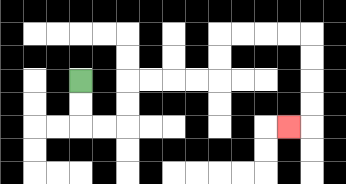{'start': '[3, 3]', 'end': '[12, 5]', 'path_directions': 'D,D,R,R,U,U,R,R,R,R,U,U,R,R,R,R,D,D,D,D,L', 'path_coordinates': '[[3, 3], [3, 4], [3, 5], [4, 5], [5, 5], [5, 4], [5, 3], [6, 3], [7, 3], [8, 3], [9, 3], [9, 2], [9, 1], [10, 1], [11, 1], [12, 1], [13, 1], [13, 2], [13, 3], [13, 4], [13, 5], [12, 5]]'}